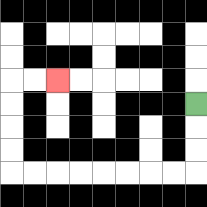{'start': '[8, 4]', 'end': '[2, 3]', 'path_directions': 'D,D,D,L,L,L,L,L,L,L,L,U,U,U,U,R,R', 'path_coordinates': '[[8, 4], [8, 5], [8, 6], [8, 7], [7, 7], [6, 7], [5, 7], [4, 7], [3, 7], [2, 7], [1, 7], [0, 7], [0, 6], [0, 5], [0, 4], [0, 3], [1, 3], [2, 3]]'}